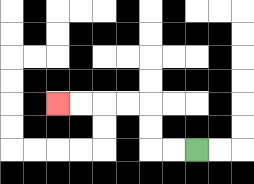{'start': '[8, 6]', 'end': '[2, 4]', 'path_directions': 'L,L,U,U,L,L,L,L', 'path_coordinates': '[[8, 6], [7, 6], [6, 6], [6, 5], [6, 4], [5, 4], [4, 4], [3, 4], [2, 4]]'}